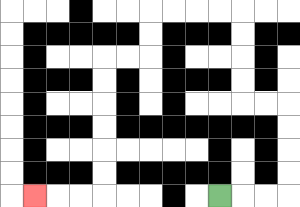{'start': '[9, 8]', 'end': '[1, 8]', 'path_directions': 'R,R,R,U,U,U,U,L,L,U,U,U,U,L,L,L,L,D,D,L,L,D,D,D,D,D,D,L,L,L', 'path_coordinates': '[[9, 8], [10, 8], [11, 8], [12, 8], [12, 7], [12, 6], [12, 5], [12, 4], [11, 4], [10, 4], [10, 3], [10, 2], [10, 1], [10, 0], [9, 0], [8, 0], [7, 0], [6, 0], [6, 1], [6, 2], [5, 2], [4, 2], [4, 3], [4, 4], [4, 5], [4, 6], [4, 7], [4, 8], [3, 8], [2, 8], [1, 8]]'}